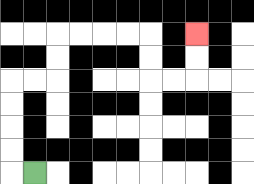{'start': '[1, 7]', 'end': '[8, 1]', 'path_directions': 'L,U,U,U,U,R,R,U,U,R,R,R,R,D,D,R,R,U,U', 'path_coordinates': '[[1, 7], [0, 7], [0, 6], [0, 5], [0, 4], [0, 3], [1, 3], [2, 3], [2, 2], [2, 1], [3, 1], [4, 1], [5, 1], [6, 1], [6, 2], [6, 3], [7, 3], [8, 3], [8, 2], [8, 1]]'}